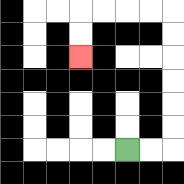{'start': '[5, 6]', 'end': '[3, 2]', 'path_directions': 'R,R,U,U,U,U,U,U,L,L,L,L,D,D', 'path_coordinates': '[[5, 6], [6, 6], [7, 6], [7, 5], [7, 4], [7, 3], [7, 2], [7, 1], [7, 0], [6, 0], [5, 0], [4, 0], [3, 0], [3, 1], [3, 2]]'}